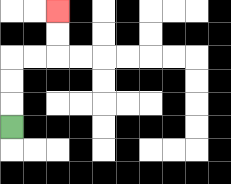{'start': '[0, 5]', 'end': '[2, 0]', 'path_directions': 'U,U,U,R,R,U,U', 'path_coordinates': '[[0, 5], [0, 4], [0, 3], [0, 2], [1, 2], [2, 2], [2, 1], [2, 0]]'}